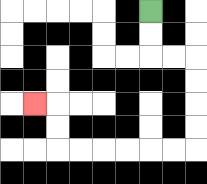{'start': '[6, 0]', 'end': '[1, 4]', 'path_directions': 'D,D,R,R,D,D,D,D,L,L,L,L,L,L,U,U,L', 'path_coordinates': '[[6, 0], [6, 1], [6, 2], [7, 2], [8, 2], [8, 3], [8, 4], [8, 5], [8, 6], [7, 6], [6, 6], [5, 6], [4, 6], [3, 6], [2, 6], [2, 5], [2, 4], [1, 4]]'}